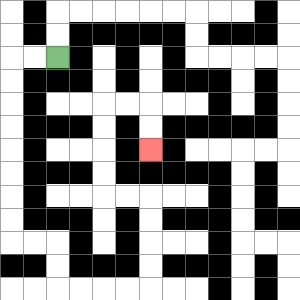{'start': '[2, 2]', 'end': '[6, 6]', 'path_directions': 'L,L,D,D,D,D,D,D,D,D,R,R,D,D,R,R,R,R,U,U,U,U,L,L,U,U,U,U,R,R,D,D', 'path_coordinates': '[[2, 2], [1, 2], [0, 2], [0, 3], [0, 4], [0, 5], [0, 6], [0, 7], [0, 8], [0, 9], [0, 10], [1, 10], [2, 10], [2, 11], [2, 12], [3, 12], [4, 12], [5, 12], [6, 12], [6, 11], [6, 10], [6, 9], [6, 8], [5, 8], [4, 8], [4, 7], [4, 6], [4, 5], [4, 4], [5, 4], [6, 4], [6, 5], [6, 6]]'}